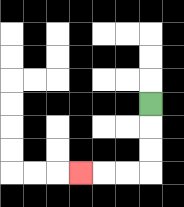{'start': '[6, 4]', 'end': '[3, 7]', 'path_directions': 'D,D,D,L,L,L', 'path_coordinates': '[[6, 4], [6, 5], [6, 6], [6, 7], [5, 7], [4, 7], [3, 7]]'}